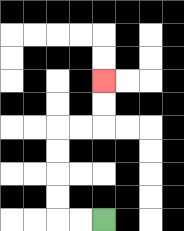{'start': '[4, 9]', 'end': '[4, 3]', 'path_directions': 'L,L,U,U,U,U,R,R,U,U', 'path_coordinates': '[[4, 9], [3, 9], [2, 9], [2, 8], [2, 7], [2, 6], [2, 5], [3, 5], [4, 5], [4, 4], [4, 3]]'}